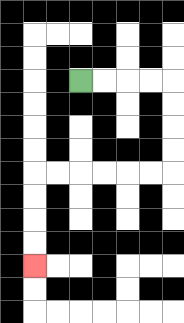{'start': '[3, 3]', 'end': '[1, 11]', 'path_directions': 'R,R,R,R,D,D,D,D,L,L,L,L,L,L,D,D,D,D', 'path_coordinates': '[[3, 3], [4, 3], [5, 3], [6, 3], [7, 3], [7, 4], [7, 5], [7, 6], [7, 7], [6, 7], [5, 7], [4, 7], [3, 7], [2, 7], [1, 7], [1, 8], [1, 9], [1, 10], [1, 11]]'}